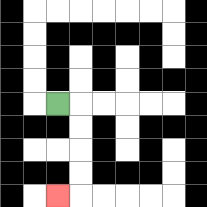{'start': '[2, 4]', 'end': '[2, 8]', 'path_directions': 'R,D,D,D,D,L', 'path_coordinates': '[[2, 4], [3, 4], [3, 5], [3, 6], [3, 7], [3, 8], [2, 8]]'}